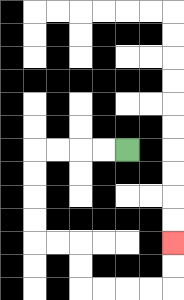{'start': '[5, 6]', 'end': '[7, 10]', 'path_directions': 'L,L,L,L,D,D,D,D,R,R,D,D,R,R,R,R,U,U', 'path_coordinates': '[[5, 6], [4, 6], [3, 6], [2, 6], [1, 6], [1, 7], [1, 8], [1, 9], [1, 10], [2, 10], [3, 10], [3, 11], [3, 12], [4, 12], [5, 12], [6, 12], [7, 12], [7, 11], [7, 10]]'}